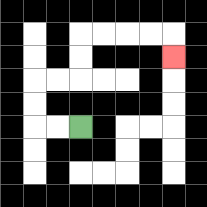{'start': '[3, 5]', 'end': '[7, 2]', 'path_directions': 'L,L,U,U,R,R,U,U,R,R,R,R,D', 'path_coordinates': '[[3, 5], [2, 5], [1, 5], [1, 4], [1, 3], [2, 3], [3, 3], [3, 2], [3, 1], [4, 1], [5, 1], [6, 1], [7, 1], [7, 2]]'}